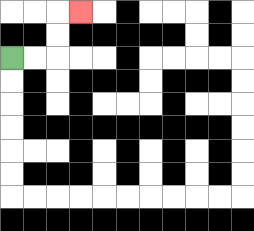{'start': '[0, 2]', 'end': '[3, 0]', 'path_directions': 'R,R,U,U,R', 'path_coordinates': '[[0, 2], [1, 2], [2, 2], [2, 1], [2, 0], [3, 0]]'}